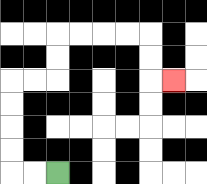{'start': '[2, 7]', 'end': '[7, 3]', 'path_directions': 'L,L,U,U,U,U,R,R,U,U,R,R,R,R,D,D,R', 'path_coordinates': '[[2, 7], [1, 7], [0, 7], [0, 6], [0, 5], [0, 4], [0, 3], [1, 3], [2, 3], [2, 2], [2, 1], [3, 1], [4, 1], [5, 1], [6, 1], [6, 2], [6, 3], [7, 3]]'}